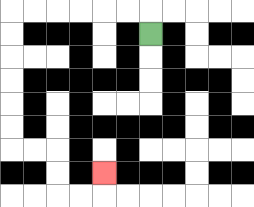{'start': '[6, 1]', 'end': '[4, 7]', 'path_directions': 'U,L,L,L,L,L,L,D,D,D,D,D,D,R,R,D,D,R,R,U', 'path_coordinates': '[[6, 1], [6, 0], [5, 0], [4, 0], [3, 0], [2, 0], [1, 0], [0, 0], [0, 1], [0, 2], [0, 3], [0, 4], [0, 5], [0, 6], [1, 6], [2, 6], [2, 7], [2, 8], [3, 8], [4, 8], [4, 7]]'}